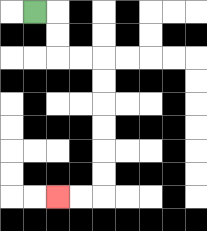{'start': '[1, 0]', 'end': '[2, 8]', 'path_directions': 'R,D,D,R,R,D,D,D,D,D,D,L,L', 'path_coordinates': '[[1, 0], [2, 0], [2, 1], [2, 2], [3, 2], [4, 2], [4, 3], [4, 4], [4, 5], [4, 6], [4, 7], [4, 8], [3, 8], [2, 8]]'}